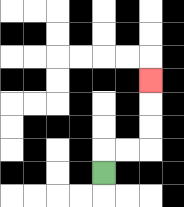{'start': '[4, 7]', 'end': '[6, 3]', 'path_directions': 'U,R,R,U,U,U', 'path_coordinates': '[[4, 7], [4, 6], [5, 6], [6, 6], [6, 5], [6, 4], [6, 3]]'}